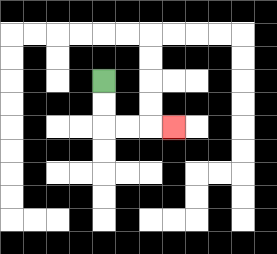{'start': '[4, 3]', 'end': '[7, 5]', 'path_directions': 'D,D,R,R,R', 'path_coordinates': '[[4, 3], [4, 4], [4, 5], [5, 5], [6, 5], [7, 5]]'}